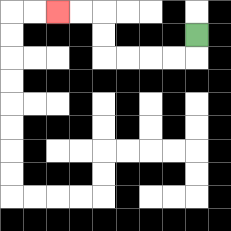{'start': '[8, 1]', 'end': '[2, 0]', 'path_directions': 'D,L,L,L,L,U,U,L,L', 'path_coordinates': '[[8, 1], [8, 2], [7, 2], [6, 2], [5, 2], [4, 2], [4, 1], [4, 0], [3, 0], [2, 0]]'}